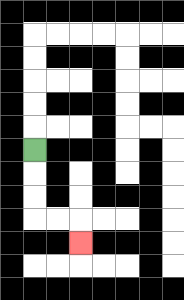{'start': '[1, 6]', 'end': '[3, 10]', 'path_directions': 'D,D,D,R,R,D', 'path_coordinates': '[[1, 6], [1, 7], [1, 8], [1, 9], [2, 9], [3, 9], [3, 10]]'}